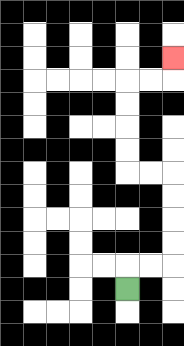{'start': '[5, 12]', 'end': '[7, 2]', 'path_directions': 'U,R,R,U,U,U,U,L,L,U,U,U,U,R,R,U', 'path_coordinates': '[[5, 12], [5, 11], [6, 11], [7, 11], [7, 10], [7, 9], [7, 8], [7, 7], [6, 7], [5, 7], [5, 6], [5, 5], [5, 4], [5, 3], [6, 3], [7, 3], [7, 2]]'}